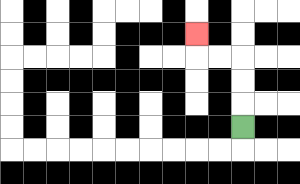{'start': '[10, 5]', 'end': '[8, 1]', 'path_directions': 'U,U,U,L,L,U', 'path_coordinates': '[[10, 5], [10, 4], [10, 3], [10, 2], [9, 2], [8, 2], [8, 1]]'}